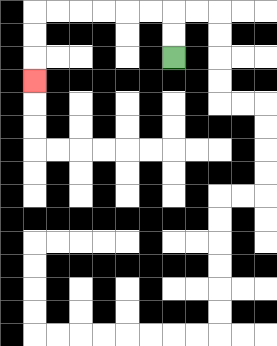{'start': '[7, 2]', 'end': '[1, 3]', 'path_directions': 'U,U,L,L,L,L,L,L,D,D,D', 'path_coordinates': '[[7, 2], [7, 1], [7, 0], [6, 0], [5, 0], [4, 0], [3, 0], [2, 0], [1, 0], [1, 1], [1, 2], [1, 3]]'}